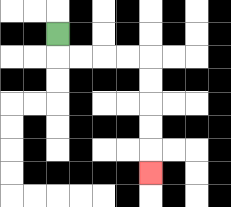{'start': '[2, 1]', 'end': '[6, 7]', 'path_directions': 'D,R,R,R,R,D,D,D,D,D', 'path_coordinates': '[[2, 1], [2, 2], [3, 2], [4, 2], [5, 2], [6, 2], [6, 3], [6, 4], [6, 5], [6, 6], [6, 7]]'}